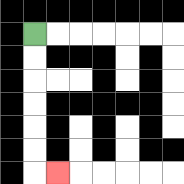{'start': '[1, 1]', 'end': '[2, 7]', 'path_directions': 'D,D,D,D,D,D,R', 'path_coordinates': '[[1, 1], [1, 2], [1, 3], [1, 4], [1, 5], [1, 6], [1, 7], [2, 7]]'}